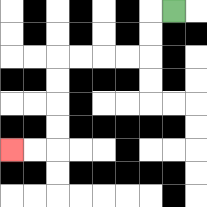{'start': '[7, 0]', 'end': '[0, 6]', 'path_directions': 'L,D,D,L,L,L,L,D,D,D,D,L,L', 'path_coordinates': '[[7, 0], [6, 0], [6, 1], [6, 2], [5, 2], [4, 2], [3, 2], [2, 2], [2, 3], [2, 4], [2, 5], [2, 6], [1, 6], [0, 6]]'}